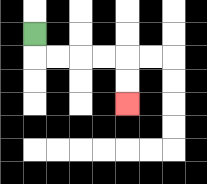{'start': '[1, 1]', 'end': '[5, 4]', 'path_directions': 'D,R,R,R,R,D,D', 'path_coordinates': '[[1, 1], [1, 2], [2, 2], [3, 2], [4, 2], [5, 2], [5, 3], [5, 4]]'}